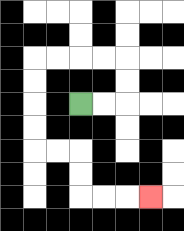{'start': '[3, 4]', 'end': '[6, 8]', 'path_directions': 'R,R,U,U,L,L,L,L,D,D,D,D,R,R,D,D,R,R,R', 'path_coordinates': '[[3, 4], [4, 4], [5, 4], [5, 3], [5, 2], [4, 2], [3, 2], [2, 2], [1, 2], [1, 3], [1, 4], [1, 5], [1, 6], [2, 6], [3, 6], [3, 7], [3, 8], [4, 8], [5, 8], [6, 8]]'}